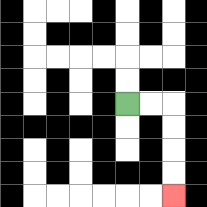{'start': '[5, 4]', 'end': '[7, 8]', 'path_directions': 'R,R,D,D,D,D', 'path_coordinates': '[[5, 4], [6, 4], [7, 4], [7, 5], [7, 6], [7, 7], [7, 8]]'}